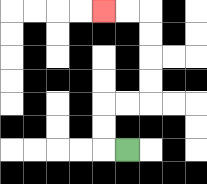{'start': '[5, 6]', 'end': '[4, 0]', 'path_directions': 'L,U,U,R,R,U,U,U,U,L,L', 'path_coordinates': '[[5, 6], [4, 6], [4, 5], [4, 4], [5, 4], [6, 4], [6, 3], [6, 2], [6, 1], [6, 0], [5, 0], [4, 0]]'}